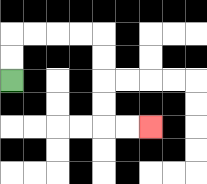{'start': '[0, 3]', 'end': '[6, 5]', 'path_directions': 'U,U,R,R,R,R,D,D,D,D,R,R', 'path_coordinates': '[[0, 3], [0, 2], [0, 1], [1, 1], [2, 1], [3, 1], [4, 1], [4, 2], [4, 3], [4, 4], [4, 5], [5, 5], [6, 5]]'}